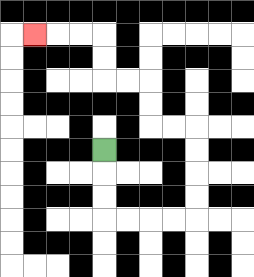{'start': '[4, 6]', 'end': '[1, 1]', 'path_directions': 'D,D,D,R,R,R,R,U,U,U,U,L,L,U,U,L,L,U,U,L,L,L', 'path_coordinates': '[[4, 6], [4, 7], [4, 8], [4, 9], [5, 9], [6, 9], [7, 9], [8, 9], [8, 8], [8, 7], [8, 6], [8, 5], [7, 5], [6, 5], [6, 4], [6, 3], [5, 3], [4, 3], [4, 2], [4, 1], [3, 1], [2, 1], [1, 1]]'}